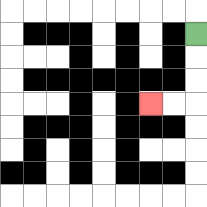{'start': '[8, 1]', 'end': '[6, 4]', 'path_directions': 'D,D,D,L,L', 'path_coordinates': '[[8, 1], [8, 2], [8, 3], [8, 4], [7, 4], [6, 4]]'}